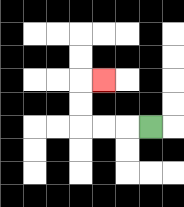{'start': '[6, 5]', 'end': '[4, 3]', 'path_directions': 'L,L,L,U,U,R', 'path_coordinates': '[[6, 5], [5, 5], [4, 5], [3, 5], [3, 4], [3, 3], [4, 3]]'}